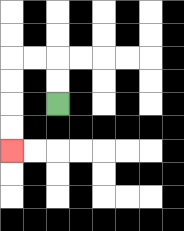{'start': '[2, 4]', 'end': '[0, 6]', 'path_directions': 'U,U,L,L,D,D,D,D', 'path_coordinates': '[[2, 4], [2, 3], [2, 2], [1, 2], [0, 2], [0, 3], [0, 4], [0, 5], [0, 6]]'}